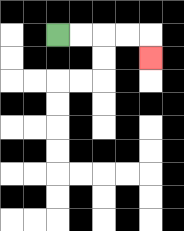{'start': '[2, 1]', 'end': '[6, 2]', 'path_directions': 'R,R,R,R,D', 'path_coordinates': '[[2, 1], [3, 1], [4, 1], [5, 1], [6, 1], [6, 2]]'}